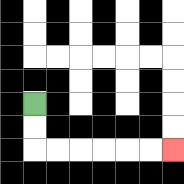{'start': '[1, 4]', 'end': '[7, 6]', 'path_directions': 'D,D,R,R,R,R,R,R', 'path_coordinates': '[[1, 4], [1, 5], [1, 6], [2, 6], [3, 6], [4, 6], [5, 6], [6, 6], [7, 6]]'}